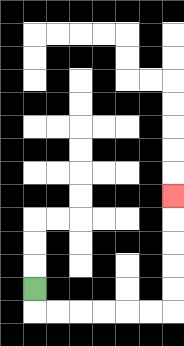{'start': '[1, 12]', 'end': '[7, 8]', 'path_directions': 'D,R,R,R,R,R,R,U,U,U,U,U', 'path_coordinates': '[[1, 12], [1, 13], [2, 13], [3, 13], [4, 13], [5, 13], [6, 13], [7, 13], [7, 12], [7, 11], [7, 10], [7, 9], [7, 8]]'}